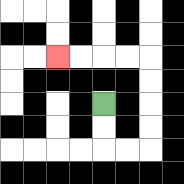{'start': '[4, 4]', 'end': '[2, 2]', 'path_directions': 'D,D,R,R,U,U,U,U,L,L,L,L', 'path_coordinates': '[[4, 4], [4, 5], [4, 6], [5, 6], [6, 6], [6, 5], [6, 4], [6, 3], [6, 2], [5, 2], [4, 2], [3, 2], [2, 2]]'}